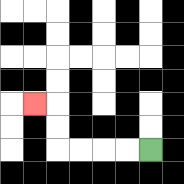{'start': '[6, 6]', 'end': '[1, 4]', 'path_directions': 'L,L,L,L,U,U,L', 'path_coordinates': '[[6, 6], [5, 6], [4, 6], [3, 6], [2, 6], [2, 5], [2, 4], [1, 4]]'}